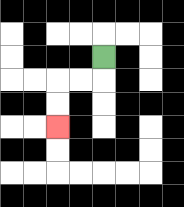{'start': '[4, 2]', 'end': '[2, 5]', 'path_directions': 'D,L,L,D,D', 'path_coordinates': '[[4, 2], [4, 3], [3, 3], [2, 3], [2, 4], [2, 5]]'}